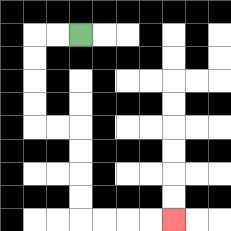{'start': '[3, 1]', 'end': '[7, 9]', 'path_directions': 'L,L,D,D,D,D,R,R,D,D,D,D,R,R,R,R', 'path_coordinates': '[[3, 1], [2, 1], [1, 1], [1, 2], [1, 3], [1, 4], [1, 5], [2, 5], [3, 5], [3, 6], [3, 7], [3, 8], [3, 9], [4, 9], [5, 9], [6, 9], [7, 9]]'}